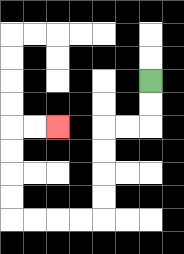{'start': '[6, 3]', 'end': '[2, 5]', 'path_directions': 'D,D,L,L,D,D,D,D,L,L,L,L,U,U,U,U,R,R', 'path_coordinates': '[[6, 3], [6, 4], [6, 5], [5, 5], [4, 5], [4, 6], [4, 7], [4, 8], [4, 9], [3, 9], [2, 9], [1, 9], [0, 9], [0, 8], [0, 7], [0, 6], [0, 5], [1, 5], [2, 5]]'}